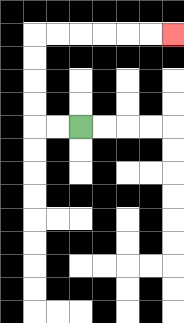{'start': '[3, 5]', 'end': '[7, 1]', 'path_directions': 'L,L,U,U,U,U,R,R,R,R,R,R', 'path_coordinates': '[[3, 5], [2, 5], [1, 5], [1, 4], [1, 3], [1, 2], [1, 1], [2, 1], [3, 1], [4, 1], [5, 1], [6, 1], [7, 1]]'}